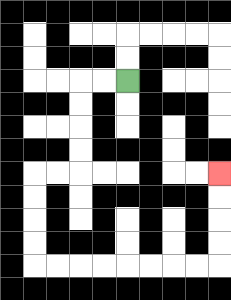{'start': '[5, 3]', 'end': '[9, 7]', 'path_directions': 'L,L,D,D,D,D,L,L,D,D,D,D,R,R,R,R,R,R,R,R,U,U,U,U', 'path_coordinates': '[[5, 3], [4, 3], [3, 3], [3, 4], [3, 5], [3, 6], [3, 7], [2, 7], [1, 7], [1, 8], [1, 9], [1, 10], [1, 11], [2, 11], [3, 11], [4, 11], [5, 11], [6, 11], [7, 11], [8, 11], [9, 11], [9, 10], [9, 9], [9, 8], [9, 7]]'}